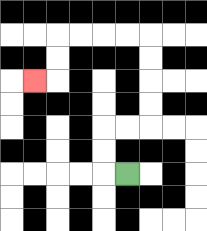{'start': '[5, 7]', 'end': '[1, 3]', 'path_directions': 'L,U,U,R,R,U,U,U,U,L,L,L,L,D,D,L', 'path_coordinates': '[[5, 7], [4, 7], [4, 6], [4, 5], [5, 5], [6, 5], [6, 4], [6, 3], [6, 2], [6, 1], [5, 1], [4, 1], [3, 1], [2, 1], [2, 2], [2, 3], [1, 3]]'}